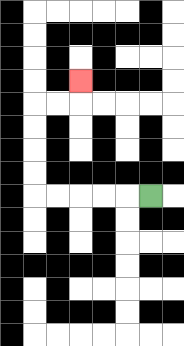{'start': '[6, 8]', 'end': '[3, 3]', 'path_directions': 'L,L,L,L,L,U,U,U,U,R,R,U', 'path_coordinates': '[[6, 8], [5, 8], [4, 8], [3, 8], [2, 8], [1, 8], [1, 7], [1, 6], [1, 5], [1, 4], [2, 4], [3, 4], [3, 3]]'}